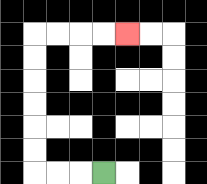{'start': '[4, 7]', 'end': '[5, 1]', 'path_directions': 'L,L,L,U,U,U,U,U,U,R,R,R,R', 'path_coordinates': '[[4, 7], [3, 7], [2, 7], [1, 7], [1, 6], [1, 5], [1, 4], [1, 3], [1, 2], [1, 1], [2, 1], [3, 1], [4, 1], [5, 1]]'}